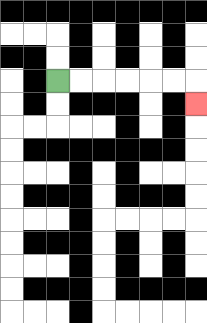{'start': '[2, 3]', 'end': '[8, 4]', 'path_directions': 'R,R,R,R,R,R,D', 'path_coordinates': '[[2, 3], [3, 3], [4, 3], [5, 3], [6, 3], [7, 3], [8, 3], [8, 4]]'}